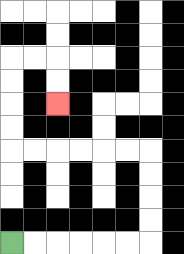{'start': '[0, 10]', 'end': '[2, 4]', 'path_directions': 'R,R,R,R,R,R,U,U,U,U,L,L,L,L,L,L,U,U,U,U,R,R,D,D', 'path_coordinates': '[[0, 10], [1, 10], [2, 10], [3, 10], [4, 10], [5, 10], [6, 10], [6, 9], [6, 8], [6, 7], [6, 6], [5, 6], [4, 6], [3, 6], [2, 6], [1, 6], [0, 6], [0, 5], [0, 4], [0, 3], [0, 2], [1, 2], [2, 2], [2, 3], [2, 4]]'}